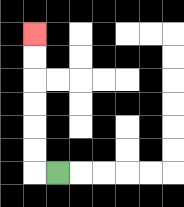{'start': '[2, 7]', 'end': '[1, 1]', 'path_directions': 'L,U,U,U,U,U,U', 'path_coordinates': '[[2, 7], [1, 7], [1, 6], [1, 5], [1, 4], [1, 3], [1, 2], [1, 1]]'}